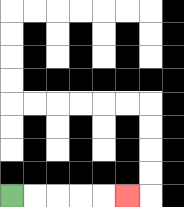{'start': '[0, 8]', 'end': '[5, 8]', 'path_directions': 'R,R,R,R,R', 'path_coordinates': '[[0, 8], [1, 8], [2, 8], [3, 8], [4, 8], [5, 8]]'}